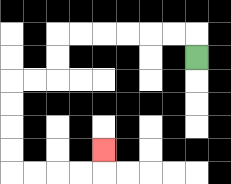{'start': '[8, 2]', 'end': '[4, 6]', 'path_directions': 'U,L,L,L,L,L,L,D,D,L,L,D,D,D,D,R,R,R,R,U', 'path_coordinates': '[[8, 2], [8, 1], [7, 1], [6, 1], [5, 1], [4, 1], [3, 1], [2, 1], [2, 2], [2, 3], [1, 3], [0, 3], [0, 4], [0, 5], [0, 6], [0, 7], [1, 7], [2, 7], [3, 7], [4, 7], [4, 6]]'}